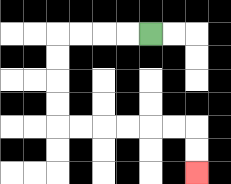{'start': '[6, 1]', 'end': '[8, 7]', 'path_directions': 'L,L,L,L,D,D,D,D,R,R,R,R,R,R,D,D', 'path_coordinates': '[[6, 1], [5, 1], [4, 1], [3, 1], [2, 1], [2, 2], [2, 3], [2, 4], [2, 5], [3, 5], [4, 5], [5, 5], [6, 5], [7, 5], [8, 5], [8, 6], [8, 7]]'}